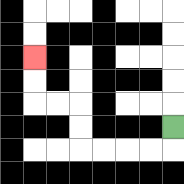{'start': '[7, 5]', 'end': '[1, 2]', 'path_directions': 'D,L,L,L,L,U,U,L,L,U,U', 'path_coordinates': '[[7, 5], [7, 6], [6, 6], [5, 6], [4, 6], [3, 6], [3, 5], [3, 4], [2, 4], [1, 4], [1, 3], [1, 2]]'}